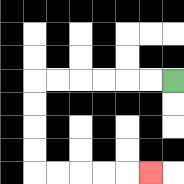{'start': '[7, 3]', 'end': '[6, 7]', 'path_directions': 'L,L,L,L,L,L,D,D,D,D,R,R,R,R,R', 'path_coordinates': '[[7, 3], [6, 3], [5, 3], [4, 3], [3, 3], [2, 3], [1, 3], [1, 4], [1, 5], [1, 6], [1, 7], [2, 7], [3, 7], [4, 7], [5, 7], [6, 7]]'}